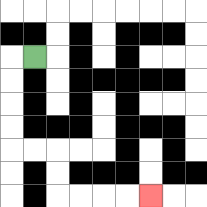{'start': '[1, 2]', 'end': '[6, 8]', 'path_directions': 'L,D,D,D,D,R,R,D,D,R,R,R,R', 'path_coordinates': '[[1, 2], [0, 2], [0, 3], [0, 4], [0, 5], [0, 6], [1, 6], [2, 6], [2, 7], [2, 8], [3, 8], [4, 8], [5, 8], [6, 8]]'}